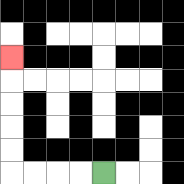{'start': '[4, 7]', 'end': '[0, 2]', 'path_directions': 'L,L,L,L,U,U,U,U,U', 'path_coordinates': '[[4, 7], [3, 7], [2, 7], [1, 7], [0, 7], [0, 6], [0, 5], [0, 4], [0, 3], [0, 2]]'}